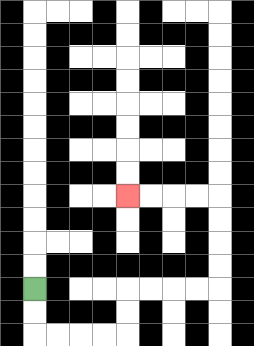{'start': '[1, 12]', 'end': '[5, 8]', 'path_directions': 'D,D,R,R,R,R,U,U,R,R,R,R,U,U,U,U,L,L,L,L', 'path_coordinates': '[[1, 12], [1, 13], [1, 14], [2, 14], [3, 14], [4, 14], [5, 14], [5, 13], [5, 12], [6, 12], [7, 12], [8, 12], [9, 12], [9, 11], [9, 10], [9, 9], [9, 8], [8, 8], [7, 8], [6, 8], [5, 8]]'}